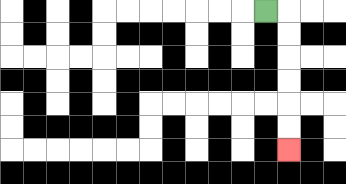{'start': '[11, 0]', 'end': '[12, 6]', 'path_directions': 'R,D,D,D,D,D,D', 'path_coordinates': '[[11, 0], [12, 0], [12, 1], [12, 2], [12, 3], [12, 4], [12, 5], [12, 6]]'}